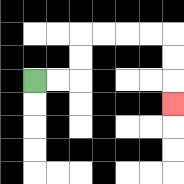{'start': '[1, 3]', 'end': '[7, 4]', 'path_directions': 'R,R,U,U,R,R,R,R,D,D,D', 'path_coordinates': '[[1, 3], [2, 3], [3, 3], [3, 2], [3, 1], [4, 1], [5, 1], [6, 1], [7, 1], [7, 2], [7, 3], [7, 4]]'}